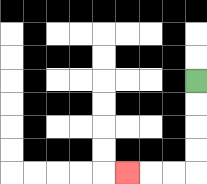{'start': '[8, 3]', 'end': '[5, 7]', 'path_directions': 'D,D,D,D,L,L,L', 'path_coordinates': '[[8, 3], [8, 4], [8, 5], [8, 6], [8, 7], [7, 7], [6, 7], [5, 7]]'}